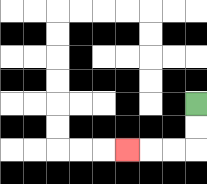{'start': '[8, 4]', 'end': '[5, 6]', 'path_directions': 'D,D,L,L,L', 'path_coordinates': '[[8, 4], [8, 5], [8, 6], [7, 6], [6, 6], [5, 6]]'}